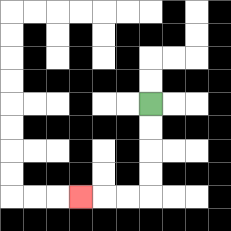{'start': '[6, 4]', 'end': '[3, 8]', 'path_directions': 'D,D,D,D,L,L,L', 'path_coordinates': '[[6, 4], [6, 5], [6, 6], [6, 7], [6, 8], [5, 8], [4, 8], [3, 8]]'}